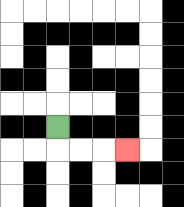{'start': '[2, 5]', 'end': '[5, 6]', 'path_directions': 'D,R,R,R', 'path_coordinates': '[[2, 5], [2, 6], [3, 6], [4, 6], [5, 6]]'}